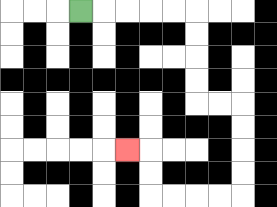{'start': '[3, 0]', 'end': '[5, 6]', 'path_directions': 'R,R,R,R,R,D,D,D,D,R,R,D,D,D,D,L,L,L,L,U,U,L', 'path_coordinates': '[[3, 0], [4, 0], [5, 0], [6, 0], [7, 0], [8, 0], [8, 1], [8, 2], [8, 3], [8, 4], [9, 4], [10, 4], [10, 5], [10, 6], [10, 7], [10, 8], [9, 8], [8, 8], [7, 8], [6, 8], [6, 7], [6, 6], [5, 6]]'}